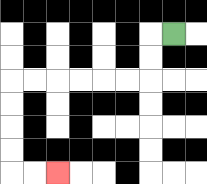{'start': '[7, 1]', 'end': '[2, 7]', 'path_directions': 'L,D,D,L,L,L,L,L,L,D,D,D,D,R,R', 'path_coordinates': '[[7, 1], [6, 1], [6, 2], [6, 3], [5, 3], [4, 3], [3, 3], [2, 3], [1, 3], [0, 3], [0, 4], [0, 5], [0, 6], [0, 7], [1, 7], [2, 7]]'}